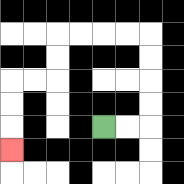{'start': '[4, 5]', 'end': '[0, 6]', 'path_directions': 'R,R,U,U,U,U,L,L,L,L,D,D,L,L,D,D,D', 'path_coordinates': '[[4, 5], [5, 5], [6, 5], [6, 4], [6, 3], [6, 2], [6, 1], [5, 1], [4, 1], [3, 1], [2, 1], [2, 2], [2, 3], [1, 3], [0, 3], [0, 4], [0, 5], [0, 6]]'}